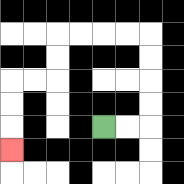{'start': '[4, 5]', 'end': '[0, 6]', 'path_directions': 'R,R,U,U,U,U,L,L,L,L,D,D,L,L,D,D,D', 'path_coordinates': '[[4, 5], [5, 5], [6, 5], [6, 4], [6, 3], [6, 2], [6, 1], [5, 1], [4, 1], [3, 1], [2, 1], [2, 2], [2, 3], [1, 3], [0, 3], [0, 4], [0, 5], [0, 6]]'}